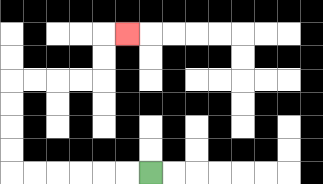{'start': '[6, 7]', 'end': '[5, 1]', 'path_directions': 'L,L,L,L,L,L,U,U,U,U,R,R,R,R,U,U,R', 'path_coordinates': '[[6, 7], [5, 7], [4, 7], [3, 7], [2, 7], [1, 7], [0, 7], [0, 6], [0, 5], [0, 4], [0, 3], [1, 3], [2, 3], [3, 3], [4, 3], [4, 2], [4, 1], [5, 1]]'}